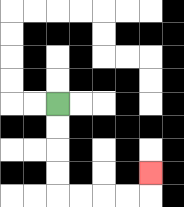{'start': '[2, 4]', 'end': '[6, 7]', 'path_directions': 'D,D,D,D,R,R,R,R,U', 'path_coordinates': '[[2, 4], [2, 5], [2, 6], [2, 7], [2, 8], [3, 8], [4, 8], [5, 8], [6, 8], [6, 7]]'}